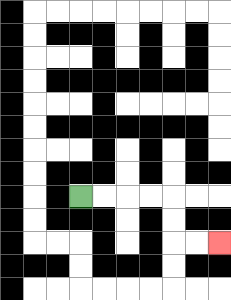{'start': '[3, 8]', 'end': '[9, 10]', 'path_directions': 'R,R,R,R,D,D,R,R', 'path_coordinates': '[[3, 8], [4, 8], [5, 8], [6, 8], [7, 8], [7, 9], [7, 10], [8, 10], [9, 10]]'}